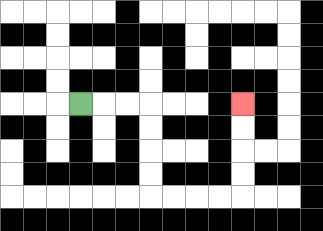{'start': '[3, 4]', 'end': '[10, 4]', 'path_directions': 'R,R,R,D,D,D,D,R,R,R,R,U,U,U,U', 'path_coordinates': '[[3, 4], [4, 4], [5, 4], [6, 4], [6, 5], [6, 6], [6, 7], [6, 8], [7, 8], [8, 8], [9, 8], [10, 8], [10, 7], [10, 6], [10, 5], [10, 4]]'}